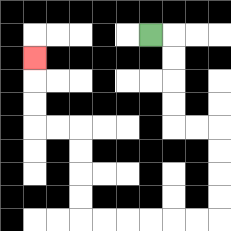{'start': '[6, 1]', 'end': '[1, 2]', 'path_directions': 'R,D,D,D,D,R,R,D,D,D,D,L,L,L,L,L,L,U,U,U,U,L,L,U,U,U', 'path_coordinates': '[[6, 1], [7, 1], [7, 2], [7, 3], [7, 4], [7, 5], [8, 5], [9, 5], [9, 6], [9, 7], [9, 8], [9, 9], [8, 9], [7, 9], [6, 9], [5, 9], [4, 9], [3, 9], [3, 8], [3, 7], [3, 6], [3, 5], [2, 5], [1, 5], [1, 4], [1, 3], [1, 2]]'}